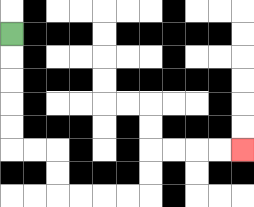{'start': '[0, 1]', 'end': '[10, 6]', 'path_directions': 'D,D,D,D,D,R,R,D,D,R,R,R,R,U,U,R,R,R,R', 'path_coordinates': '[[0, 1], [0, 2], [0, 3], [0, 4], [0, 5], [0, 6], [1, 6], [2, 6], [2, 7], [2, 8], [3, 8], [4, 8], [5, 8], [6, 8], [6, 7], [6, 6], [7, 6], [8, 6], [9, 6], [10, 6]]'}